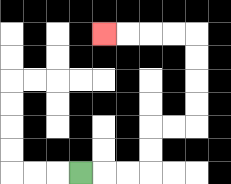{'start': '[3, 7]', 'end': '[4, 1]', 'path_directions': 'R,R,R,U,U,R,R,U,U,U,U,L,L,L,L', 'path_coordinates': '[[3, 7], [4, 7], [5, 7], [6, 7], [6, 6], [6, 5], [7, 5], [8, 5], [8, 4], [8, 3], [8, 2], [8, 1], [7, 1], [6, 1], [5, 1], [4, 1]]'}